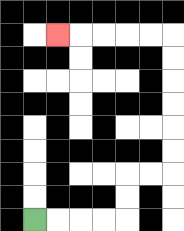{'start': '[1, 9]', 'end': '[2, 1]', 'path_directions': 'R,R,R,R,U,U,R,R,U,U,U,U,U,U,L,L,L,L,L', 'path_coordinates': '[[1, 9], [2, 9], [3, 9], [4, 9], [5, 9], [5, 8], [5, 7], [6, 7], [7, 7], [7, 6], [7, 5], [7, 4], [7, 3], [7, 2], [7, 1], [6, 1], [5, 1], [4, 1], [3, 1], [2, 1]]'}